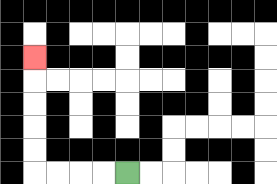{'start': '[5, 7]', 'end': '[1, 2]', 'path_directions': 'L,L,L,L,U,U,U,U,U', 'path_coordinates': '[[5, 7], [4, 7], [3, 7], [2, 7], [1, 7], [1, 6], [1, 5], [1, 4], [1, 3], [1, 2]]'}